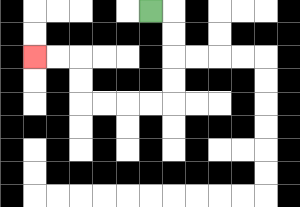{'start': '[6, 0]', 'end': '[1, 2]', 'path_directions': 'R,D,D,D,D,L,L,L,L,U,U,L,L', 'path_coordinates': '[[6, 0], [7, 0], [7, 1], [7, 2], [7, 3], [7, 4], [6, 4], [5, 4], [4, 4], [3, 4], [3, 3], [3, 2], [2, 2], [1, 2]]'}